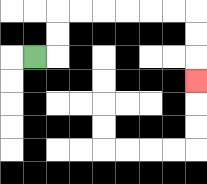{'start': '[1, 2]', 'end': '[8, 3]', 'path_directions': 'R,U,U,R,R,R,R,R,R,D,D,D', 'path_coordinates': '[[1, 2], [2, 2], [2, 1], [2, 0], [3, 0], [4, 0], [5, 0], [6, 0], [7, 0], [8, 0], [8, 1], [8, 2], [8, 3]]'}